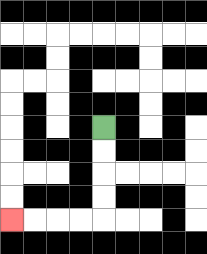{'start': '[4, 5]', 'end': '[0, 9]', 'path_directions': 'D,D,D,D,L,L,L,L', 'path_coordinates': '[[4, 5], [4, 6], [4, 7], [4, 8], [4, 9], [3, 9], [2, 9], [1, 9], [0, 9]]'}